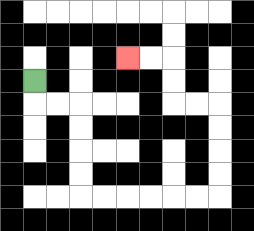{'start': '[1, 3]', 'end': '[5, 2]', 'path_directions': 'D,R,R,D,D,D,D,R,R,R,R,R,R,U,U,U,U,L,L,U,U,L,L', 'path_coordinates': '[[1, 3], [1, 4], [2, 4], [3, 4], [3, 5], [3, 6], [3, 7], [3, 8], [4, 8], [5, 8], [6, 8], [7, 8], [8, 8], [9, 8], [9, 7], [9, 6], [9, 5], [9, 4], [8, 4], [7, 4], [7, 3], [7, 2], [6, 2], [5, 2]]'}